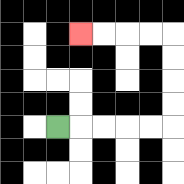{'start': '[2, 5]', 'end': '[3, 1]', 'path_directions': 'R,R,R,R,R,U,U,U,U,L,L,L,L', 'path_coordinates': '[[2, 5], [3, 5], [4, 5], [5, 5], [6, 5], [7, 5], [7, 4], [7, 3], [7, 2], [7, 1], [6, 1], [5, 1], [4, 1], [3, 1]]'}